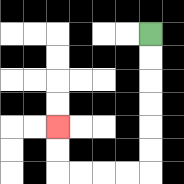{'start': '[6, 1]', 'end': '[2, 5]', 'path_directions': 'D,D,D,D,D,D,L,L,L,L,U,U', 'path_coordinates': '[[6, 1], [6, 2], [6, 3], [6, 4], [6, 5], [6, 6], [6, 7], [5, 7], [4, 7], [3, 7], [2, 7], [2, 6], [2, 5]]'}